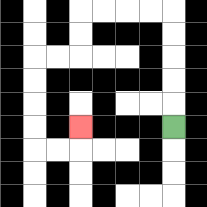{'start': '[7, 5]', 'end': '[3, 5]', 'path_directions': 'U,U,U,U,U,L,L,L,L,D,D,L,L,D,D,D,D,R,R,U', 'path_coordinates': '[[7, 5], [7, 4], [7, 3], [7, 2], [7, 1], [7, 0], [6, 0], [5, 0], [4, 0], [3, 0], [3, 1], [3, 2], [2, 2], [1, 2], [1, 3], [1, 4], [1, 5], [1, 6], [2, 6], [3, 6], [3, 5]]'}